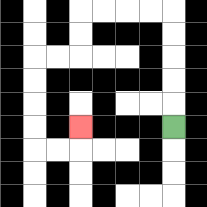{'start': '[7, 5]', 'end': '[3, 5]', 'path_directions': 'U,U,U,U,U,L,L,L,L,D,D,L,L,D,D,D,D,R,R,U', 'path_coordinates': '[[7, 5], [7, 4], [7, 3], [7, 2], [7, 1], [7, 0], [6, 0], [5, 0], [4, 0], [3, 0], [3, 1], [3, 2], [2, 2], [1, 2], [1, 3], [1, 4], [1, 5], [1, 6], [2, 6], [3, 6], [3, 5]]'}